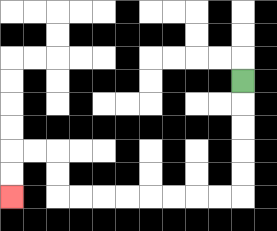{'start': '[10, 3]', 'end': '[0, 8]', 'path_directions': 'D,D,D,D,D,L,L,L,L,L,L,L,L,U,U,L,L,D,D', 'path_coordinates': '[[10, 3], [10, 4], [10, 5], [10, 6], [10, 7], [10, 8], [9, 8], [8, 8], [7, 8], [6, 8], [5, 8], [4, 8], [3, 8], [2, 8], [2, 7], [2, 6], [1, 6], [0, 6], [0, 7], [0, 8]]'}